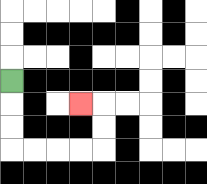{'start': '[0, 3]', 'end': '[3, 4]', 'path_directions': 'D,D,D,R,R,R,R,U,U,L', 'path_coordinates': '[[0, 3], [0, 4], [0, 5], [0, 6], [1, 6], [2, 6], [3, 6], [4, 6], [4, 5], [4, 4], [3, 4]]'}